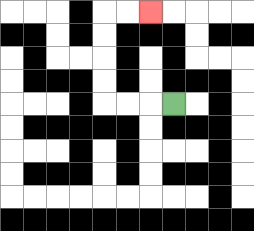{'start': '[7, 4]', 'end': '[6, 0]', 'path_directions': 'L,L,L,U,U,U,U,R,R', 'path_coordinates': '[[7, 4], [6, 4], [5, 4], [4, 4], [4, 3], [4, 2], [4, 1], [4, 0], [5, 0], [6, 0]]'}